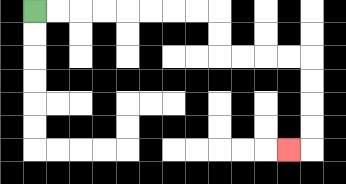{'start': '[1, 0]', 'end': '[12, 6]', 'path_directions': 'R,R,R,R,R,R,R,R,D,D,R,R,R,R,D,D,D,D,L', 'path_coordinates': '[[1, 0], [2, 0], [3, 0], [4, 0], [5, 0], [6, 0], [7, 0], [8, 0], [9, 0], [9, 1], [9, 2], [10, 2], [11, 2], [12, 2], [13, 2], [13, 3], [13, 4], [13, 5], [13, 6], [12, 6]]'}